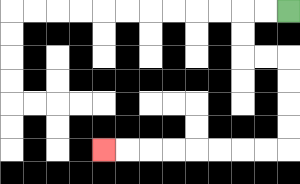{'start': '[12, 0]', 'end': '[4, 6]', 'path_directions': 'L,L,D,D,R,R,D,D,D,D,L,L,L,L,L,L,L,L', 'path_coordinates': '[[12, 0], [11, 0], [10, 0], [10, 1], [10, 2], [11, 2], [12, 2], [12, 3], [12, 4], [12, 5], [12, 6], [11, 6], [10, 6], [9, 6], [8, 6], [7, 6], [6, 6], [5, 6], [4, 6]]'}